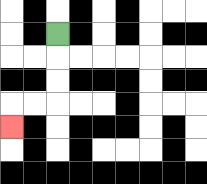{'start': '[2, 1]', 'end': '[0, 5]', 'path_directions': 'D,D,D,L,L,D', 'path_coordinates': '[[2, 1], [2, 2], [2, 3], [2, 4], [1, 4], [0, 4], [0, 5]]'}